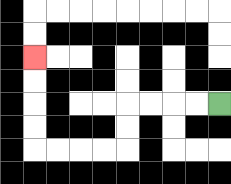{'start': '[9, 4]', 'end': '[1, 2]', 'path_directions': 'L,L,L,L,D,D,L,L,L,L,U,U,U,U', 'path_coordinates': '[[9, 4], [8, 4], [7, 4], [6, 4], [5, 4], [5, 5], [5, 6], [4, 6], [3, 6], [2, 6], [1, 6], [1, 5], [1, 4], [1, 3], [1, 2]]'}